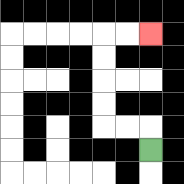{'start': '[6, 6]', 'end': '[6, 1]', 'path_directions': 'U,L,L,U,U,U,U,R,R', 'path_coordinates': '[[6, 6], [6, 5], [5, 5], [4, 5], [4, 4], [4, 3], [4, 2], [4, 1], [5, 1], [6, 1]]'}